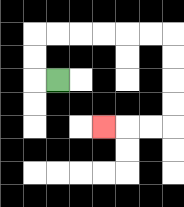{'start': '[2, 3]', 'end': '[4, 5]', 'path_directions': 'L,U,U,R,R,R,R,R,R,D,D,D,D,L,L,L', 'path_coordinates': '[[2, 3], [1, 3], [1, 2], [1, 1], [2, 1], [3, 1], [4, 1], [5, 1], [6, 1], [7, 1], [7, 2], [7, 3], [7, 4], [7, 5], [6, 5], [5, 5], [4, 5]]'}